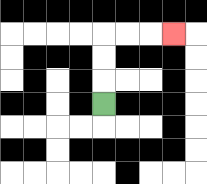{'start': '[4, 4]', 'end': '[7, 1]', 'path_directions': 'U,U,U,R,R,R', 'path_coordinates': '[[4, 4], [4, 3], [4, 2], [4, 1], [5, 1], [6, 1], [7, 1]]'}